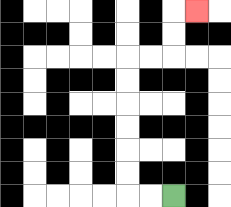{'start': '[7, 8]', 'end': '[8, 0]', 'path_directions': 'L,L,U,U,U,U,U,U,R,R,U,U,R', 'path_coordinates': '[[7, 8], [6, 8], [5, 8], [5, 7], [5, 6], [5, 5], [5, 4], [5, 3], [5, 2], [6, 2], [7, 2], [7, 1], [7, 0], [8, 0]]'}